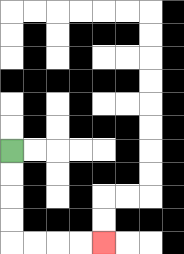{'start': '[0, 6]', 'end': '[4, 10]', 'path_directions': 'D,D,D,D,R,R,R,R', 'path_coordinates': '[[0, 6], [0, 7], [0, 8], [0, 9], [0, 10], [1, 10], [2, 10], [3, 10], [4, 10]]'}